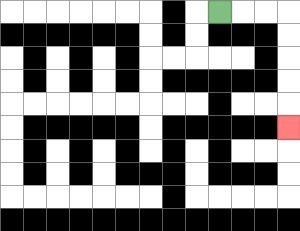{'start': '[9, 0]', 'end': '[12, 5]', 'path_directions': 'R,R,R,D,D,D,D,D', 'path_coordinates': '[[9, 0], [10, 0], [11, 0], [12, 0], [12, 1], [12, 2], [12, 3], [12, 4], [12, 5]]'}